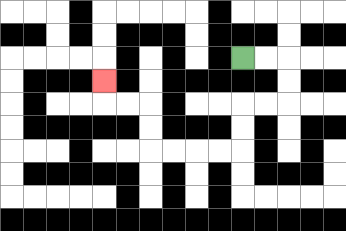{'start': '[10, 2]', 'end': '[4, 3]', 'path_directions': 'R,R,D,D,L,L,D,D,L,L,L,L,U,U,L,L,U', 'path_coordinates': '[[10, 2], [11, 2], [12, 2], [12, 3], [12, 4], [11, 4], [10, 4], [10, 5], [10, 6], [9, 6], [8, 6], [7, 6], [6, 6], [6, 5], [6, 4], [5, 4], [4, 4], [4, 3]]'}